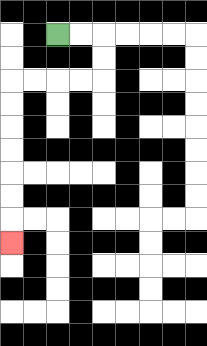{'start': '[2, 1]', 'end': '[0, 10]', 'path_directions': 'R,R,D,D,L,L,L,L,D,D,D,D,D,D,D', 'path_coordinates': '[[2, 1], [3, 1], [4, 1], [4, 2], [4, 3], [3, 3], [2, 3], [1, 3], [0, 3], [0, 4], [0, 5], [0, 6], [0, 7], [0, 8], [0, 9], [0, 10]]'}